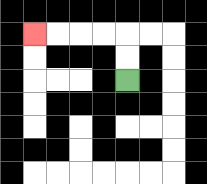{'start': '[5, 3]', 'end': '[1, 1]', 'path_directions': 'U,U,L,L,L,L', 'path_coordinates': '[[5, 3], [5, 2], [5, 1], [4, 1], [3, 1], [2, 1], [1, 1]]'}